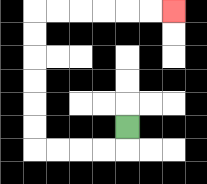{'start': '[5, 5]', 'end': '[7, 0]', 'path_directions': 'D,L,L,L,L,U,U,U,U,U,U,R,R,R,R,R,R', 'path_coordinates': '[[5, 5], [5, 6], [4, 6], [3, 6], [2, 6], [1, 6], [1, 5], [1, 4], [1, 3], [1, 2], [1, 1], [1, 0], [2, 0], [3, 0], [4, 0], [5, 0], [6, 0], [7, 0]]'}